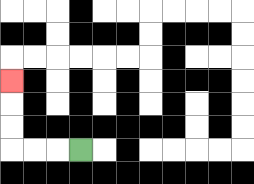{'start': '[3, 6]', 'end': '[0, 3]', 'path_directions': 'L,L,L,U,U,U', 'path_coordinates': '[[3, 6], [2, 6], [1, 6], [0, 6], [0, 5], [0, 4], [0, 3]]'}